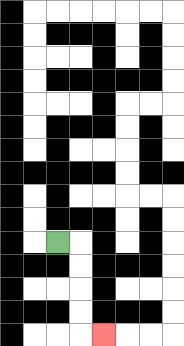{'start': '[2, 10]', 'end': '[4, 14]', 'path_directions': 'R,D,D,D,D,R', 'path_coordinates': '[[2, 10], [3, 10], [3, 11], [3, 12], [3, 13], [3, 14], [4, 14]]'}